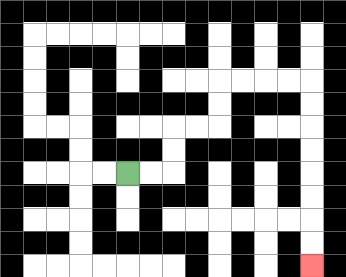{'start': '[5, 7]', 'end': '[13, 11]', 'path_directions': 'R,R,U,U,R,R,U,U,R,R,R,R,D,D,D,D,D,D,D,D', 'path_coordinates': '[[5, 7], [6, 7], [7, 7], [7, 6], [7, 5], [8, 5], [9, 5], [9, 4], [9, 3], [10, 3], [11, 3], [12, 3], [13, 3], [13, 4], [13, 5], [13, 6], [13, 7], [13, 8], [13, 9], [13, 10], [13, 11]]'}